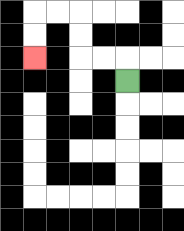{'start': '[5, 3]', 'end': '[1, 2]', 'path_directions': 'U,L,L,U,U,L,L,D,D', 'path_coordinates': '[[5, 3], [5, 2], [4, 2], [3, 2], [3, 1], [3, 0], [2, 0], [1, 0], [1, 1], [1, 2]]'}